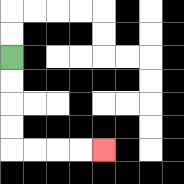{'start': '[0, 2]', 'end': '[4, 6]', 'path_directions': 'D,D,D,D,R,R,R,R', 'path_coordinates': '[[0, 2], [0, 3], [0, 4], [0, 5], [0, 6], [1, 6], [2, 6], [3, 6], [4, 6]]'}